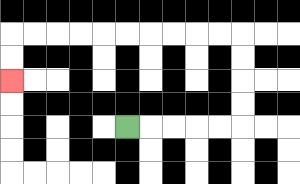{'start': '[5, 5]', 'end': '[0, 3]', 'path_directions': 'R,R,R,R,R,U,U,U,U,L,L,L,L,L,L,L,L,L,L,D,D', 'path_coordinates': '[[5, 5], [6, 5], [7, 5], [8, 5], [9, 5], [10, 5], [10, 4], [10, 3], [10, 2], [10, 1], [9, 1], [8, 1], [7, 1], [6, 1], [5, 1], [4, 1], [3, 1], [2, 1], [1, 1], [0, 1], [0, 2], [0, 3]]'}